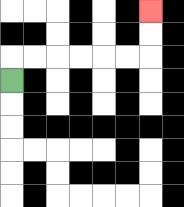{'start': '[0, 3]', 'end': '[6, 0]', 'path_directions': 'U,R,R,R,R,R,R,U,U', 'path_coordinates': '[[0, 3], [0, 2], [1, 2], [2, 2], [3, 2], [4, 2], [5, 2], [6, 2], [6, 1], [6, 0]]'}